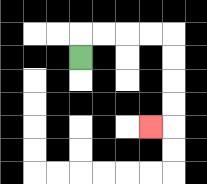{'start': '[3, 2]', 'end': '[6, 5]', 'path_directions': 'U,R,R,R,R,D,D,D,D,L', 'path_coordinates': '[[3, 2], [3, 1], [4, 1], [5, 1], [6, 1], [7, 1], [7, 2], [7, 3], [7, 4], [7, 5], [6, 5]]'}